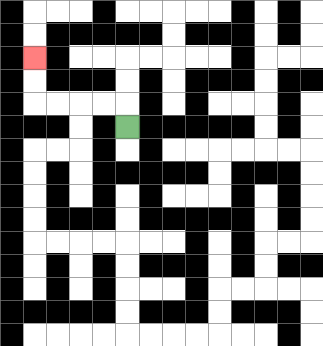{'start': '[5, 5]', 'end': '[1, 2]', 'path_directions': 'U,L,L,L,L,U,U', 'path_coordinates': '[[5, 5], [5, 4], [4, 4], [3, 4], [2, 4], [1, 4], [1, 3], [1, 2]]'}